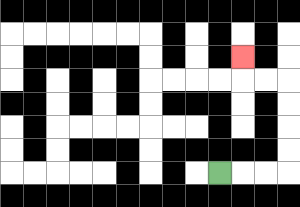{'start': '[9, 7]', 'end': '[10, 2]', 'path_directions': 'R,R,R,U,U,U,U,L,L,U', 'path_coordinates': '[[9, 7], [10, 7], [11, 7], [12, 7], [12, 6], [12, 5], [12, 4], [12, 3], [11, 3], [10, 3], [10, 2]]'}